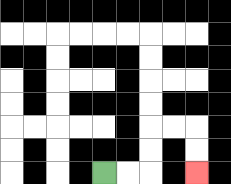{'start': '[4, 7]', 'end': '[8, 7]', 'path_directions': 'R,R,U,U,R,R,D,D', 'path_coordinates': '[[4, 7], [5, 7], [6, 7], [6, 6], [6, 5], [7, 5], [8, 5], [8, 6], [8, 7]]'}